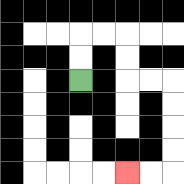{'start': '[3, 3]', 'end': '[5, 7]', 'path_directions': 'U,U,R,R,D,D,R,R,D,D,D,D,L,L', 'path_coordinates': '[[3, 3], [3, 2], [3, 1], [4, 1], [5, 1], [5, 2], [5, 3], [6, 3], [7, 3], [7, 4], [7, 5], [7, 6], [7, 7], [6, 7], [5, 7]]'}